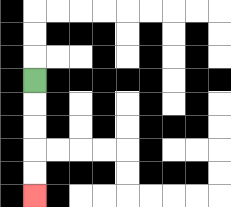{'start': '[1, 3]', 'end': '[1, 8]', 'path_directions': 'D,D,D,D,D', 'path_coordinates': '[[1, 3], [1, 4], [1, 5], [1, 6], [1, 7], [1, 8]]'}